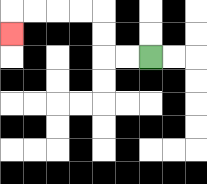{'start': '[6, 2]', 'end': '[0, 1]', 'path_directions': 'L,L,U,U,L,L,L,L,D', 'path_coordinates': '[[6, 2], [5, 2], [4, 2], [4, 1], [4, 0], [3, 0], [2, 0], [1, 0], [0, 0], [0, 1]]'}